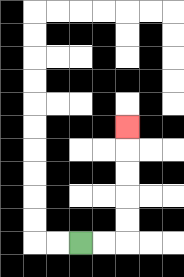{'start': '[3, 10]', 'end': '[5, 5]', 'path_directions': 'R,R,U,U,U,U,U', 'path_coordinates': '[[3, 10], [4, 10], [5, 10], [5, 9], [5, 8], [5, 7], [5, 6], [5, 5]]'}